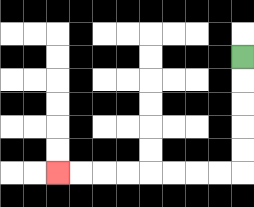{'start': '[10, 2]', 'end': '[2, 7]', 'path_directions': 'D,D,D,D,D,L,L,L,L,L,L,L,L', 'path_coordinates': '[[10, 2], [10, 3], [10, 4], [10, 5], [10, 6], [10, 7], [9, 7], [8, 7], [7, 7], [6, 7], [5, 7], [4, 7], [3, 7], [2, 7]]'}